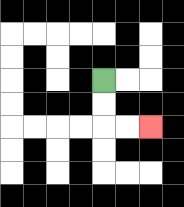{'start': '[4, 3]', 'end': '[6, 5]', 'path_directions': 'D,D,R,R', 'path_coordinates': '[[4, 3], [4, 4], [4, 5], [5, 5], [6, 5]]'}